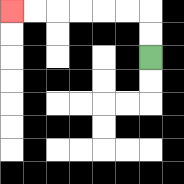{'start': '[6, 2]', 'end': '[0, 0]', 'path_directions': 'U,U,L,L,L,L,L,L', 'path_coordinates': '[[6, 2], [6, 1], [6, 0], [5, 0], [4, 0], [3, 0], [2, 0], [1, 0], [0, 0]]'}